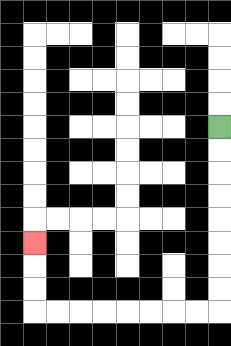{'start': '[9, 5]', 'end': '[1, 10]', 'path_directions': 'D,D,D,D,D,D,D,D,L,L,L,L,L,L,L,L,U,U,U', 'path_coordinates': '[[9, 5], [9, 6], [9, 7], [9, 8], [9, 9], [9, 10], [9, 11], [9, 12], [9, 13], [8, 13], [7, 13], [6, 13], [5, 13], [4, 13], [3, 13], [2, 13], [1, 13], [1, 12], [1, 11], [1, 10]]'}